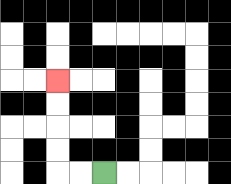{'start': '[4, 7]', 'end': '[2, 3]', 'path_directions': 'L,L,U,U,U,U', 'path_coordinates': '[[4, 7], [3, 7], [2, 7], [2, 6], [2, 5], [2, 4], [2, 3]]'}